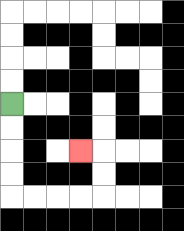{'start': '[0, 4]', 'end': '[3, 6]', 'path_directions': 'D,D,D,D,R,R,R,R,U,U,L', 'path_coordinates': '[[0, 4], [0, 5], [0, 6], [0, 7], [0, 8], [1, 8], [2, 8], [3, 8], [4, 8], [4, 7], [4, 6], [3, 6]]'}